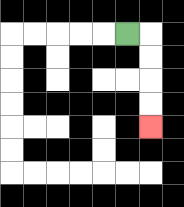{'start': '[5, 1]', 'end': '[6, 5]', 'path_directions': 'R,D,D,D,D', 'path_coordinates': '[[5, 1], [6, 1], [6, 2], [6, 3], [6, 4], [6, 5]]'}